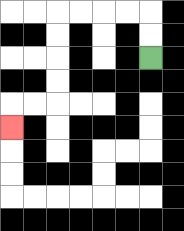{'start': '[6, 2]', 'end': '[0, 5]', 'path_directions': 'U,U,L,L,L,L,D,D,D,D,L,L,D', 'path_coordinates': '[[6, 2], [6, 1], [6, 0], [5, 0], [4, 0], [3, 0], [2, 0], [2, 1], [2, 2], [2, 3], [2, 4], [1, 4], [0, 4], [0, 5]]'}